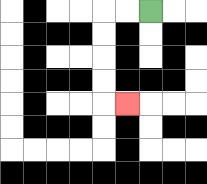{'start': '[6, 0]', 'end': '[5, 4]', 'path_directions': 'L,L,D,D,D,D,R', 'path_coordinates': '[[6, 0], [5, 0], [4, 0], [4, 1], [4, 2], [4, 3], [4, 4], [5, 4]]'}